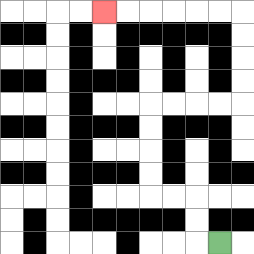{'start': '[9, 10]', 'end': '[4, 0]', 'path_directions': 'L,U,U,L,L,U,U,U,U,R,R,R,R,U,U,U,U,L,L,L,L,L,L', 'path_coordinates': '[[9, 10], [8, 10], [8, 9], [8, 8], [7, 8], [6, 8], [6, 7], [6, 6], [6, 5], [6, 4], [7, 4], [8, 4], [9, 4], [10, 4], [10, 3], [10, 2], [10, 1], [10, 0], [9, 0], [8, 0], [7, 0], [6, 0], [5, 0], [4, 0]]'}